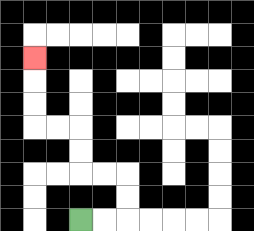{'start': '[3, 9]', 'end': '[1, 2]', 'path_directions': 'R,R,U,U,L,L,U,U,L,L,U,U,U', 'path_coordinates': '[[3, 9], [4, 9], [5, 9], [5, 8], [5, 7], [4, 7], [3, 7], [3, 6], [3, 5], [2, 5], [1, 5], [1, 4], [1, 3], [1, 2]]'}